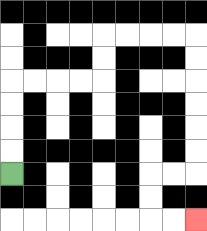{'start': '[0, 7]', 'end': '[8, 9]', 'path_directions': 'U,U,U,U,R,R,R,R,U,U,R,R,R,R,D,D,D,D,D,D,L,L,D,D,R,R', 'path_coordinates': '[[0, 7], [0, 6], [0, 5], [0, 4], [0, 3], [1, 3], [2, 3], [3, 3], [4, 3], [4, 2], [4, 1], [5, 1], [6, 1], [7, 1], [8, 1], [8, 2], [8, 3], [8, 4], [8, 5], [8, 6], [8, 7], [7, 7], [6, 7], [6, 8], [6, 9], [7, 9], [8, 9]]'}